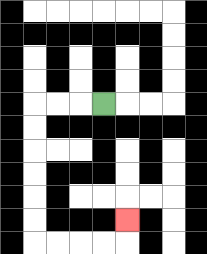{'start': '[4, 4]', 'end': '[5, 9]', 'path_directions': 'L,L,L,D,D,D,D,D,D,R,R,R,R,U', 'path_coordinates': '[[4, 4], [3, 4], [2, 4], [1, 4], [1, 5], [1, 6], [1, 7], [1, 8], [1, 9], [1, 10], [2, 10], [3, 10], [4, 10], [5, 10], [5, 9]]'}